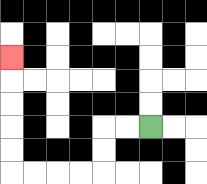{'start': '[6, 5]', 'end': '[0, 2]', 'path_directions': 'L,L,D,D,L,L,L,L,U,U,U,U,U', 'path_coordinates': '[[6, 5], [5, 5], [4, 5], [4, 6], [4, 7], [3, 7], [2, 7], [1, 7], [0, 7], [0, 6], [0, 5], [0, 4], [0, 3], [0, 2]]'}